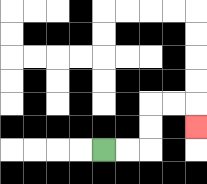{'start': '[4, 6]', 'end': '[8, 5]', 'path_directions': 'R,R,U,U,R,R,D', 'path_coordinates': '[[4, 6], [5, 6], [6, 6], [6, 5], [6, 4], [7, 4], [8, 4], [8, 5]]'}